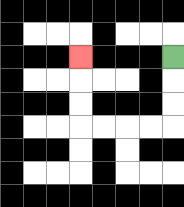{'start': '[7, 2]', 'end': '[3, 2]', 'path_directions': 'D,D,D,L,L,L,L,U,U,U', 'path_coordinates': '[[7, 2], [7, 3], [7, 4], [7, 5], [6, 5], [5, 5], [4, 5], [3, 5], [3, 4], [3, 3], [3, 2]]'}